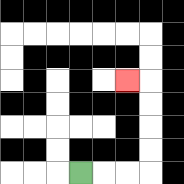{'start': '[3, 7]', 'end': '[5, 3]', 'path_directions': 'R,R,R,U,U,U,U,L', 'path_coordinates': '[[3, 7], [4, 7], [5, 7], [6, 7], [6, 6], [6, 5], [6, 4], [6, 3], [5, 3]]'}